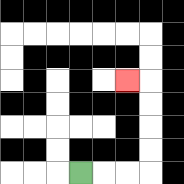{'start': '[3, 7]', 'end': '[5, 3]', 'path_directions': 'R,R,R,U,U,U,U,L', 'path_coordinates': '[[3, 7], [4, 7], [5, 7], [6, 7], [6, 6], [6, 5], [6, 4], [6, 3], [5, 3]]'}